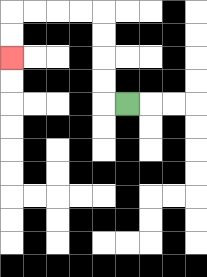{'start': '[5, 4]', 'end': '[0, 2]', 'path_directions': 'L,U,U,U,U,L,L,L,L,D,D', 'path_coordinates': '[[5, 4], [4, 4], [4, 3], [4, 2], [4, 1], [4, 0], [3, 0], [2, 0], [1, 0], [0, 0], [0, 1], [0, 2]]'}